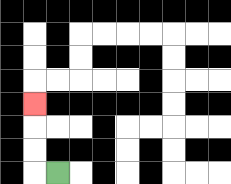{'start': '[2, 7]', 'end': '[1, 4]', 'path_directions': 'L,U,U,U', 'path_coordinates': '[[2, 7], [1, 7], [1, 6], [1, 5], [1, 4]]'}